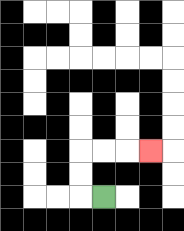{'start': '[4, 8]', 'end': '[6, 6]', 'path_directions': 'L,U,U,R,R,R', 'path_coordinates': '[[4, 8], [3, 8], [3, 7], [3, 6], [4, 6], [5, 6], [6, 6]]'}